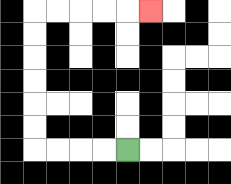{'start': '[5, 6]', 'end': '[6, 0]', 'path_directions': 'L,L,L,L,U,U,U,U,U,U,R,R,R,R,R', 'path_coordinates': '[[5, 6], [4, 6], [3, 6], [2, 6], [1, 6], [1, 5], [1, 4], [1, 3], [1, 2], [1, 1], [1, 0], [2, 0], [3, 0], [4, 0], [5, 0], [6, 0]]'}